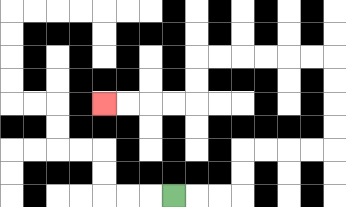{'start': '[7, 8]', 'end': '[4, 4]', 'path_directions': 'R,R,R,U,U,R,R,R,R,U,U,U,U,L,L,L,L,L,L,D,D,L,L,L,L', 'path_coordinates': '[[7, 8], [8, 8], [9, 8], [10, 8], [10, 7], [10, 6], [11, 6], [12, 6], [13, 6], [14, 6], [14, 5], [14, 4], [14, 3], [14, 2], [13, 2], [12, 2], [11, 2], [10, 2], [9, 2], [8, 2], [8, 3], [8, 4], [7, 4], [6, 4], [5, 4], [4, 4]]'}